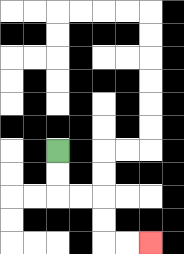{'start': '[2, 6]', 'end': '[6, 10]', 'path_directions': 'D,D,R,R,D,D,R,R', 'path_coordinates': '[[2, 6], [2, 7], [2, 8], [3, 8], [4, 8], [4, 9], [4, 10], [5, 10], [6, 10]]'}